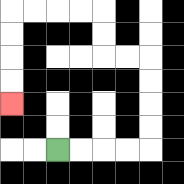{'start': '[2, 6]', 'end': '[0, 4]', 'path_directions': 'R,R,R,R,U,U,U,U,L,L,U,U,L,L,L,L,D,D,D,D', 'path_coordinates': '[[2, 6], [3, 6], [4, 6], [5, 6], [6, 6], [6, 5], [6, 4], [6, 3], [6, 2], [5, 2], [4, 2], [4, 1], [4, 0], [3, 0], [2, 0], [1, 0], [0, 0], [0, 1], [0, 2], [0, 3], [0, 4]]'}